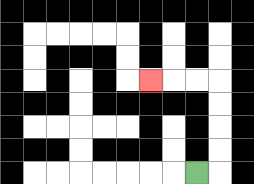{'start': '[8, 7]', 'end': '[6, 3]', 'path_directions': 'R,U,U,U,U,L,L,L', 'path_coordinates': '[[8, 7], [9, 7], [9, 6], [9, 5], [9, 4], [9, 3], [8, 3], [7, 3], [6, 3]]'}